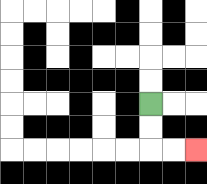{'start': '[6, 4]', 'end': '[8, 6]', 'path_directions': 'D,D,R,R', 'path_coordinates': '[[6, 4], [6, 5], [6, 6], [7, 6], [8, 6]]'}